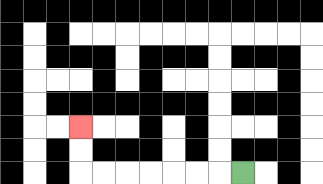{'start': '[10, 7]', 'end': '[3, 5]', 'path_directions': 'L,L,L,L,L,L,L,U,U', 'path_coordinates': '[[10, 7], [9, 7], [8, 7], [7, 7], [6, 7], [5, 7], [4, 7], [3, 7], [3, 6], [3, 5]]'}